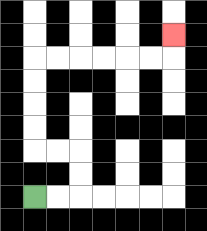{'start': '[1, 8]', 'end': '[7, 1]', 'path_directions': 'R,R,U,U,L,L,U,U,U,U,R,R,R,R,R,R,U', 'path_coordinates': '[[1, 8], [2, 8], [3, 8], [3, 7], [3, 6], [2, 6], [1, 6], [1, 5], [1, 4], [1, 3], [1, 2], [2, 2], [3, 2], [4, 2], [5, 2], [6, 2], [7, 2], [7, 1]]'}